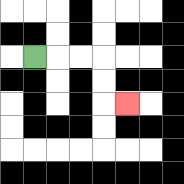{'start': '[1, 2]', 'end': '[5, 4]', 'path_directions': 'R,R,R,D,D,R', 'path_coordinates': '[[1, 2], [2, 2], [3, 2], [4, 2], [4, 3], [4, 4], [5, 4]]'}